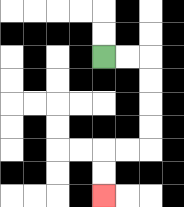{'start': '[4, 2]', 'end': '[4, 8]', 'path_directions': 'R,R,D,D,D,D,L,L,D,D', 'path_coordinates': '[[4, 2], [5, 2], [6, 2], [6, 3], [6, 4], [6, 5], [6, 6], [5, 6], [4, 6], [4, 7], [4, 8]]'}